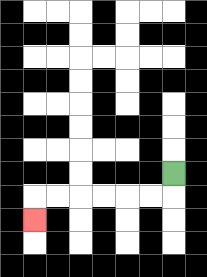{'start': '[7, 7]', 'end': '[1, 9]', 'path_directions': 'D,L,L,L,L,L,L,D', 'path_coordinates': '[[7, 7], [7, 8], [6, 8], [5, 8], [4, 8], [3, 8], [2, 8], [1, 8], [1, 9]]'}